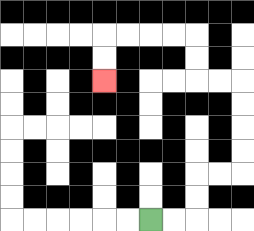{'start': '[6, 9]', 'end': '[4, 3]', 'path_directions': 'R,R,U,U,R,R,U,U,U,U,L,L,U,U,L,L,L,L,D,D', 'path_coordinates': '[[6, 9], [7, 9], [8, 9], [8, 8], [8, 7], [9, 7], [10, 7], [10, 6], [10, 5], [10, 4], [10, 3], [9, 3], [8, 3], [8, 2], [8, 1], [7, 1], [6, 1], [5, 1], [4, 1], [4, 2], [4, 3]]'}